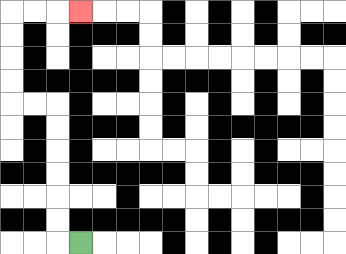{'start': '[3, 10]', 'end': '[3, 0]', 'path_directions': 'L,U,U,U,U,U,U,L,L,U,U,U,U,R,R,R', 'path_coordinates': '[[3, 10], [2, 10], [2, 9], [2, 8], [2, 7], [2, 6], [2, 5], [2, 4], [1, 4], [0, 4], [0, 3], [0, 2], [0, 1], [0, 0], [1, 0], [2, 0], [3, 0]]'}